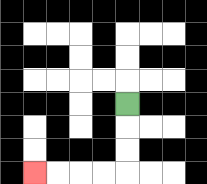{'start': '[5, 4]', 'end': '[1, 7]', 'path_directions': 'D,D,D,L,L,L,L', 'path_coordinates': '[[5, 4], [5, 5], [5, 6], [5, 7], [4, 7], [3, 7], [2, 7], [1, 7]]'}